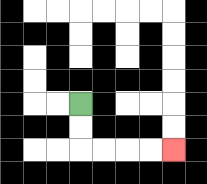{'start': '[3, 4]', 'end': '[7, 6]', 'path_directions': 'D,D,R,R,R,R', 'path_coordinates': '[[3, 4], [3, 5], [3, 6], [4, 6], [5, 6], [6, 6], [7, 6]]'}